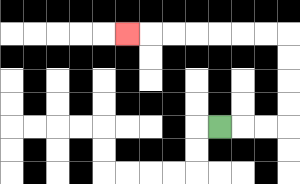{'start': '[9, 5]', 'end': '[5, 1]', 'path_directions': 'R,R,R,U,U,U,U,L,L,L,L,L,L,L', 'path_coordinates': '[[9, 5], [10, 5], [11, 5], [12, 5], [12, 4], [12, 3], [12, 2], [12, 1], [11, 1], [10, 1], [9, 1], [8, 1], [7, 1], [6, 1], [5, 1]]'}